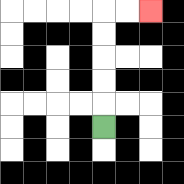{'start': '[4, 5]', 'end': '[6, 0]', 'path_directions': 'U,U,U,U,U,R,R', 'path_coordinates': '[[4, 5], [4, 4], [4, 3], [4, 2], [4, 1], [4, 0], [5, 0], [6, 0]]'}